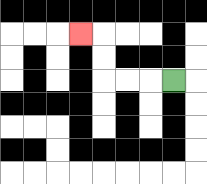{'start': '[7, 3]', 'end': '[3, 1]', 'path_directions': 'L,L,L,U,U,L', 'path_coordinates': '[[7, 3], [6, 3], [5, 3], [4, 3], [4, 2], [4, 1], [3, 1]]'}